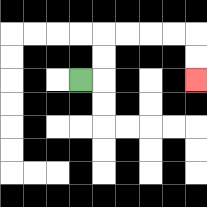{'start': '[3, 3]', 'end': '[8, 3]', 'path_directions': 'R,U,U,R,R,R,R,D,D', 'path_coordinates': '[[3, 3], [4, 3], [4, 2], [4, 1], [5, 1], [6, 1], [7, 1], [8, 1], [8, 2], [8, 3]]'}